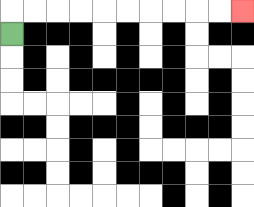{'start': '[0, 1]', 'end': '[10, 0]', 'path_directions': 'U,R,R,R,R,R,R,R,R,R,R', 'path_coordinates': '[[0, 1], [0, 0], [1, 0], [2, 0], [3, 0], [4, 0], [5, 0], [6, 0], [7, 0], [8, 0], [9, 0], [10, 0]]'}